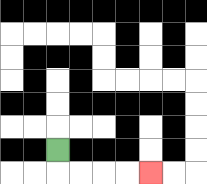{'start': '[2, 6]', 'end': '[6, 7]', 'path_directions': 'D,R,R,R,R', 'path_coordinates': '[[2, 6], [2, 7], [3, 7], [4, 7], [5, 7], [6, 7]]'}